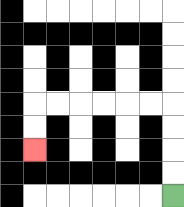{'start': '[7, 8]', 'end': '[1, 6]', 'path_directions': 'U,U,U,U,L,L,L,L,L,L,D,D', 'path_coordinates': '[[7, 8], [7, 7], [7, 6], [7, 5], [7, 4], [6, 4], [5, 4], [4, 4], [3, 4], [2, 4], [1, 4], [1, 5], [1, 6]]'}